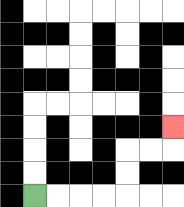{'start': '[1, 8]', 'end': '[7, 5]', 'path_directions': 'R,R,R,R,U,U,R,R,U', 'path_coordinates': '[[1, 8], [2, 8], [3, 8], [4, 8], [5, 8], [5, 7], [5, 6], [6, 6], [7, 6], [7, 5]]'}